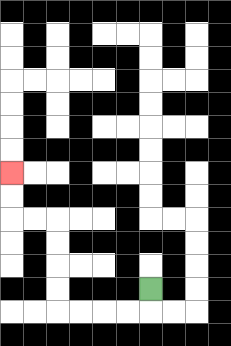{'start': '[6, 12]', 'end': '[0, 7]', 'path_directions': 'D,L,L,L,L,U,U,U,U,L,L,U,U', 'path_coordinates': '[[6, 12], [6, 13], [5, 13], [4, 13], [3, 13], [2, 13], [2, 12], [2, 11], [2, 10], [2, 9], [1, 9], [0, 9], [0, 8], [0, 7]]'}